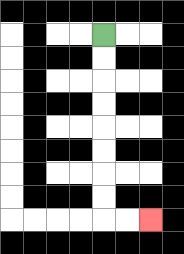{'start': '[4, 1]', 'end': '[6, 9]', 'path_directions': 'D,D,D,D,D,D,D,D,R,R', 'path_coordinates': '[[4, 1], [4, 2], [4, 3], [4, 4], [4, 5], [4, 6], [4, 7], [4, 8], [4, 9], [5, 9], [6, 9]]'}